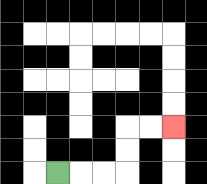{'start': '[2, 7]', 'end': '[7, 5]', 'path_directions': 'R,R,R,U,U,R,R', 'path_coordinates': '[[2, 7], [3, 7], [4, 7], [5, 7], [5, 6], [5, 5], [6, 5], [7, 5]]'}